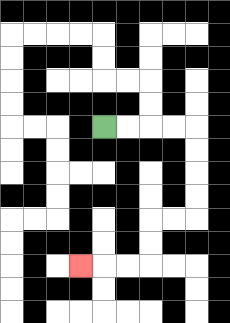{'start': '[4, 5]', 'end': '[3, 11]', 'path_directions': 'R,R,R,R,D,D,D,D,L,L,D,D,L,L,L', 'path_coordinates': '[[4, 5], [5, 5], [6, 5], [7, 5], [8, 5], [8, 6], [8, 7], [8, 8], [8, 9], [7, 9], [6, 9], [6, 10], [6, 11], [5, 11], [4, 11], [3, 11]]'}